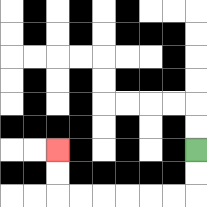{'start': '[8, 6]', 'end': '[2, 6]', 'path_directions': 'D,D,L,L,L,L,L,L,U,U', 'path_coordinates': '[[8, 6], [8, 7], [8, 8], [7, 8], [6, 8], [5, 8], [4, 8], [3, 8], [2, 8], [2, 7], [2, 6]]'}